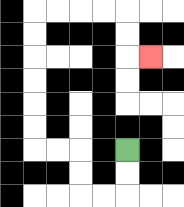{'start': '[5, 6]', 'end': '[6, 2]', 'path_directions': 'D,D,L,L,U,U,L,L,U,U,U,U,U,U,R,R,R,R,D,D,R', 'path_coordinates': '[[5, 6], [5, 7], [5, 8], [4, 8], [3, 8], [3, 7], [3, 6], [2, 6], [1, 6], [1, 5], [1, 4], [1, 3], [1, 2], [1, 1], [1, 0], [2, 0], [3, 0], [4, 0], [5, 0], [5, 1], [5, 2], [6, 2]]'}